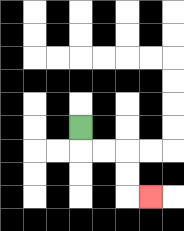{'start': '[3, 5]', 'end': '[6, 8]', 'path_directions': 'D,R,R,D,D,R', 'path_coordinates': '[[3, 5], [3, 6], [4, 6], [5, 6], [5, 7], [5, 8], [6, 8]]'}